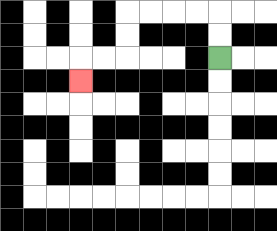{'start': '[9, 2]', 'end': '[3, 3]', 'path_directions': 'U,U,L,L,L,L,D,D,L,L,D', 'path_coordinates': '[[9, 2], [9, 1], [9, 0], [8, 0], [7, 0], [6, 0], [5, 0], [5, 1], [5, 2], [4, 2], [3, 2], [3, 3]]'}